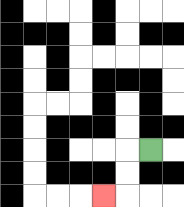{'start': '[6, 6]', 'end': '[4, 8]', 'path_directions': 'L,D,D,L', 'path_coordinates': '[[6, 6], [5, 6], [5, 7], [5, 8], [4, 8]]'}